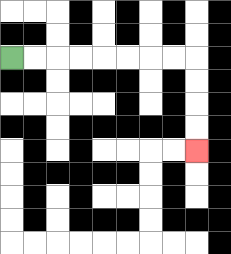{'start': '[0, 2]', 'end': '[8, 6]', 'path_directions': 'R,R,R,R,R,R,R,R,D,D,D,D', 'path_coordinates': '[[0, 2], [1, 2], [2, 2], [3, 2], [4, 2], [5, 2], [6, 2], [7, 2], [8, 2], [8, 3], [8, 4], [8, 5], [8, 6]]'}